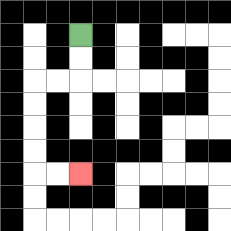{'start': '[3, 1]', 'end': '[3, 7]', 'path_directions': 'D,D,L,L,D,D,D,D,R,R', 'path_coordinates': '[[3, 1], [3, 2], [3, 3], [2, 3], [1, 3], [1, 4], [1, 5], [1, 6], [1, 7], [2, 7], [3, 7]]'}